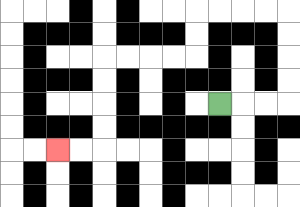{'start': '[9, 4]', 'end': '[2, 6]', 'path_directions': 'R,R,R,U,U,U,U,L,L,L,L,D,D,L,L,L,L,D,D,D,D,L,L', 'path_coordinates': '[[9, 4], [10, 4], [11, 4], [12, 4], [12, 3], [12, 2], [12, 1], [12, 0], [11, 0], [10, 0], [9, 0], [8, 0], [8, 1], [8, 2], [7, 2], [6, 2], [5, 2], [4, 2], [4, 3], [4, 4], [4, 5], [4, 6], [3, 6], [2, 6]]'}